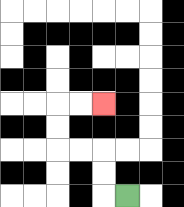{'start': '[5, 8]', 'end': '[4, 4]', 'path_directions': 'L,U,U,L,L,U,U,R,R', 'path_coordinates': '[[5, 8], [4, 8], [4, 7], [4, 6], [3, 6], [2, 6], [2, 5], [2, 4], [3, 4], [4, 4]]'}